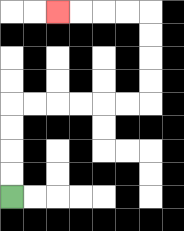{'start': '[0, 8]', 'end': '[2, 0]', 'path_directions': 'U,U,U,U,R,R,R,R,R,R,U,U,U,U,L,L,L,L', 'path_coordinates': '[[0, 8], [0, 7], [0, 6], [0, 5], [0, 4], [1, 4], [2, 4], [3, 4], [4, 4], [5, 4], [6, 4], [6, 3], [6, 2], [6, 1], [6, 0], [5, 0], [4, 0], [3, 0], [2, 0]]'}